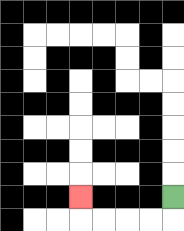{'start': '[7, 8]', 'end': '[3, 8]', 'path_directions': 'D,L,L,L,L,U', 'path_coordinates': '[[7, 8], [7, 9], [6, 9], [5, 9], [4, 9], [3, 9], [3, 8]]'}